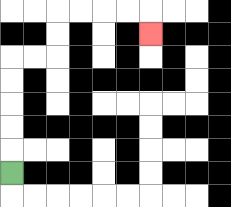{'start': '[0, 7]', 'end': '[6, 1]', 'path_directions': 'U,U,U,U,U,R,R,U,U,R,R,R,R,D', 'path_coordinates': '[[0, 7], [0, 6], [0, 5], [0, 4], [0, 3], [0, 2], [1, 2], [2, 2], [2, 1], [2, 0], [3, 0], [4, 0], [5, 0], [6, 0], [6, 1]]'}